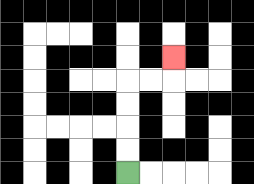{'start': '[5, 7]', 'end': '[7, 2]', 'path_directions': 'U,U,U,U,R,R,U', 'path_coordinates': '[[5, 7], [5, 6], [5, 5], [5, 4], [5, 3], [6, 3], [7, 3], [7, 2]]'}